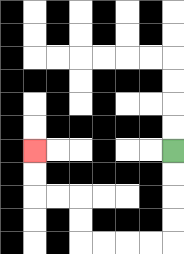{'start': '[7, 6]', 'end': '[1, 6]', 'path_directions': 'D,D,D,D,L,L,L,L,U,U,L,L,U,U', 'path_coordinates': '[[7, 6], [7, 7], [7, 8], [7, 9], [7, 10], [6, 10], [5, 10], [4, 10], [3, 10], [3, 9], [3, 8], [2, 8], [1, 8], [1, 7], [1, 6]]'}